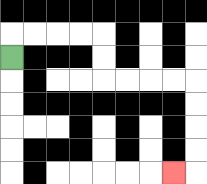{'start': '[0, 2]', 'end': '[7, 7]', 'path_directions': 'U,R,R,R,R,D,D,R,R,R,R,D,D,D,D,L', 'path_coordinates': '[[0, 2], [0, 1], [1, 1], [2, 1], [3, 1], [4, 1], [4, 2], [4, 3], [5, 3], [6, 3], [7, 3], [8, 3], [8, 4], [8, 5], [8, 6], [8, 7], [7, 7]]'}